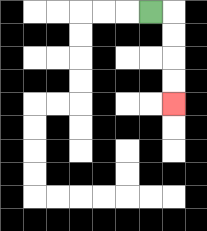{'start': '[6, 0]', 'end': '[7, 4]', 'path_directions': 'R,D,D,D,D', 'path_coordinates': '[[6, 0], [7, 0], [7, 1], [7, 2], [7, 3], [7, 4]]'}